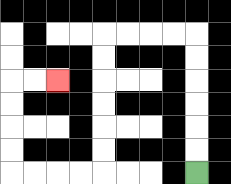{'start': '[8, 7]', 'end': '[2, 3]', 'path_directions': 'U,U,U,U,U,U,L,L,L,L,D,D,D,D,D,D,L,L,L,L,U,U,U,U,R,R', 'path_coordinates': '[[8, 7], [8, 6], [8, 5], [8, 4], [8, 3], [8, 2], [8, 1], [7, 1], [6, 1], [5, 1], [4, 1], [4, 2], [4, 3], [4, 4], [4, 5], [4, 6], [4, 7], [3, 7], [2, 7], [1, 7], [0, 7], [0, 6], [0, 5], [0, 4], [0, 3], [1, 3], [2, 3]]'}